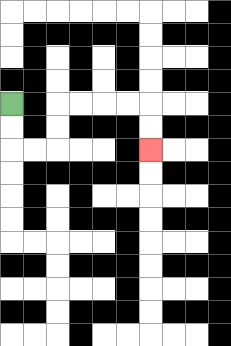{'start': '[0, 4]', 'end': '[6, 6]', 'path_directions': 'D,D,R,R,U,U,R,R,R,R,D,D', 'path_coordinates': '[[0, 4], [0, 5], [0, 6], [1, 6], [2, 6], [2, 5], [2, 4], [3, 4], [4, 4], [5, 4], [6, 4], [6, 5], [6, 6]]'}